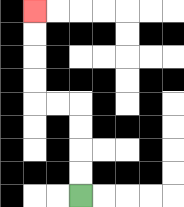{'start': '[3, 8]', 'end': '[1, 0]', 'path_directions': 'U,U,U,U,L,L,U,U,U,U', 'path_coordinates': '[[3, 8], [3, 7], [3, 6], [3, 5], [3, 4], [2, 4], [1, 4], [1, 3], [1, 2], [1, 1], [1, 0]]'}